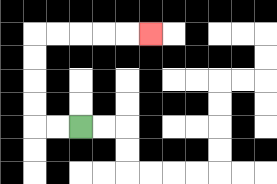{'start': '[3, 5]', 'end': '[6, 1]', 'path_directions': 'L,L,U,U,U,U,R,R,R,R,R', 'path_coordinates': '[[3, 5], [2, 5], [1, 5], [1, 4], [1, 3], [1, 2], [1, 1], [2, 1], [3, 1], [4, 1], [5, 1], [6, 1]]'}